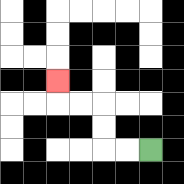{'start': '[6, 6]', 'end': '[2, 3]', 'path_directions': 'L,L,U,U,L,L,U', 'path_coordinates': '[[6, 6], [5, 6], [4, 6], [4, 5], [4, 4], [3, 4], [2, 4], [2, 3]]'}